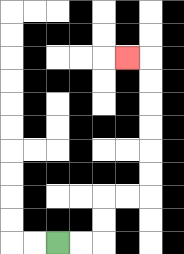{'start': '[2, 10]', 'end': '[5, 2]', 'path_directions': 'R,R,U,U,R,R,U,U,U,U,U,U,L', 'path_coordinates': '[[2, 10], [3, 10], [4, 10], [4, 9], [4, 8], [5, 8], [6, 8], [6, 7], [6, 6], [6, 5], [6, 4], [6, 3], [6, 2], [5, 2]]'}